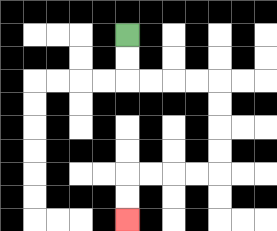{'start': '[5, 1]', 'end': '[5, 9]', 'path_directions': 'D,D,R,R,R,R,D,D,D,D,L,L,L,L,D,D', 'path_coordinates': '[[5, 1], [5, 2], [5, 3], [6, 3], [7, 3], [8, 3], [9, 3], [9, 4], [9, 5], [9, 6], [9, 7], [8, 7], [7, 7], [6, 7], [5, 7], [5, 8], [5, 9]]'}